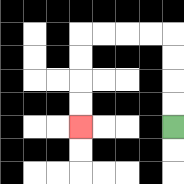{'start': '[7, 5]', 'end': '[3, 5]', 'path_directions': 'U,U,U,U,L,L,L,L,D,D,D,D', 'path_coordinates': '[[7, 5], [7, 4], [7, 3], [7, 2], [7, 1], [6, 1], [5, 1], [4, 1], [3, 1], [3, 2], [3, 3], [3, 4], [3, 5]]'}